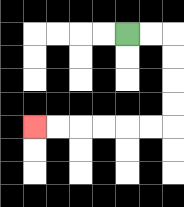{'start': '[5, 1]', 'end': '[1, 5]', 'path_directions': 'R,R,D,D,D,D,L,L,L,L,L,L', 'path_coordinates': '[[5, 1], [6, 1], [7, 1], [7, 2], [7, 3], [7, 4], [7, 5], [6, 5], [5, 5], [4, 5], [3, 5], [2, 5], [1, 5]]'}